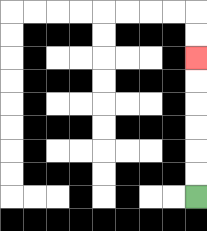{'start': '[8, 8]', 'end': '[8, 2]', 'path_directions': 'U,U,U,U,U,U', 'path_coordinates': '[[8, 8], [8, 7], [8, 6], [8, 5], [8, 4], [8, 3], [8, 2]]'}